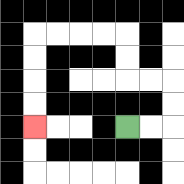{'start': '[5, 5]', 'end': '[1, 5]', 'path_directions': 'R,R,U,U,L,L,U,U,L,L,L,L,D,D,D,D', 'path_coordinates': '[[5, 5], [6, 5], [7, 5], [7, 4], [7, 3], [6, 3], [5, 3], [5, 2], [5, 1], [4, 1], [3, 1], [2, 1], [1, 1], [1, 2], [1, 3], [1, 4], [1, 5]]'}